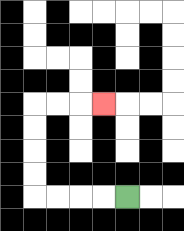{'start': '[5, 8]', 'end': '[4, 4]', 'path_directions': 'L,L,L,L,U,U,U,U,R,R,R', 'path_coordinates': '[[5, 8], [4, 8], [3, 8], [2, 8], [1, 8], [1, 7], [1, 6], [1, 5], [1, 4], [2, 4], [3, 4], [4, 4]]'}